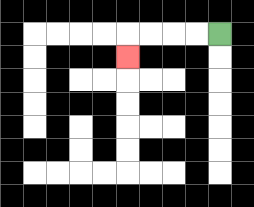{'start': '[9, 1]', 'end': '[5, 2]', 'path_directions': 'L,L,L,L,D', 'path_coordinates': '[[9, 1], [8, 1], [7, 1], [6, 1], [5, 1], [5, 2]]'}